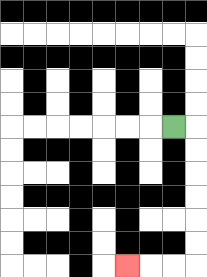{'start': '[7, 5]', 'end': '[5, 11]', 'path_directions': 'R,D,D,D,D,D,D,L,L,L', 'path_coordinates': '[[7, 5], [8, 5], [8, 6], [8, 7], [8, 8], [8, 9], [8, 10], [8, 11], [7, 11], [6, 11], [5, 11]]'}